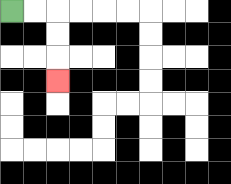{'start': '[0, 0]', 'end': '[2, 3]', 'path_directions': 'R,R,D,D,D', 'path_coordinates': '[[0, 0], [1, 0], [2, 0], [2, 1], [2, 2], [2, 3]]'}